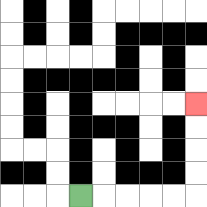{'start': '[3, 8]', 'end': '[8, 4]', 'path_directions': 'R,R,R,R,R,U,U,U,U', 'path_coordinates': '[[3, 8], [4, 8], [5, 8], [6, 8], [7, 8], [8, 8], [8, 7], [8, 6], [8, 5], [8, 4]]'}